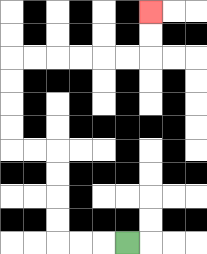{'start': '[5, 10]', 'end': '[6, 0]', 'path_directions': 'L,L,L,U,U,U,U,L,L,U,U,U,U,R,R,R,R,R,R,U,U', 'path_coordinates': '[[5, 10], [4, 10], [3, 10], [2, 10], [2, 9], [2, 8], [2, 7], [2, 6], [1, 6], [0, 6], [0, 5], [0, 4], [0, 3], [0, 2], [1, 2], [2, 2], [3, 2], [4, 2], [5, 2], [6, 2], [6, 1], [6, 0]]'}